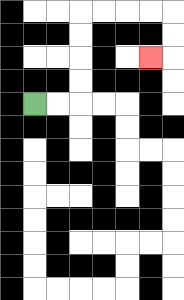{'start': '[1, 4]', 'end': '[6, 2]', 'path_directions': 'R,R,U,U,U,U,R,R,R,R,D,D,L', 'path_coordinates': '[[1, 4], [2, 4], [3, 4], [3, 3], [3, 2], [3, 1], [3, 0], [4, 0], [5, 0], [6, 0], [7, 0], [7, 1], [7, 2], [6, 2]]'}